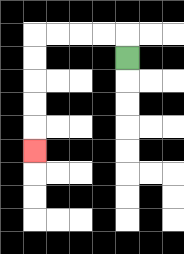{'start': '[5, 2]', 'end': '[1, 6]', 'path_directions': 'U,L,L,L,L,D,D,D,D,D', 'path_coordinates': '[[5, 2], [5, 1], [4, 1], [3, 1], [2, 1], [1, 1], [1, 2], [1, 3], [1, 4], [1, 5], [1, 6]]'}